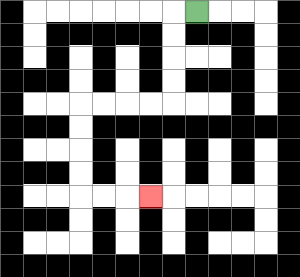{'start': '[8, 0]', 'end': '[6, 8]', 'path_directions': 'L,D,D,D,D,L,L,L,L,D,D,D,D,R,R,R', 'path_coordinates': '[[8, 0], [7, 0], [7, 1], [7, 2], [7, 3], [7, 4], [6, 4], [5, 4], [4, 4], [3, 4], [3, 5], [3, 6], [3, 7], [3, 8], [4, 8], [5, 8], [6, 8]]'}